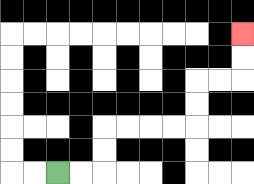{'start': '[2, 7]', 'end': '[10, 1]', 'path_directions': 'R,R,U,U,R,R,R,R,U,U,R,R,U,U', 'path_coordinates': '[[2, 7], [3, 7], [4, 7], [4, 6], [4, 5], [5, 5], [6, 5], [7, 5], [8, 5], [8, 4], [8, 3], [9, 3], [10, 3], [10, 2], [10, 1]]'}